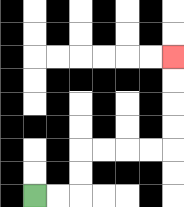{'start': '[1, 8]', 'end': '[7, 2]', 'path_directions': 'R,R,U,U,R,R,R,R,U,U,U,U', 'path_coordinates': '[[1, 8], [2, 8], [3, 8], [3, 7], [3, 6], [4, 6], [5, 6], [6, 6], [7, 6], [7, 5], [7, 4], [7, 3], [7, 2]]'}